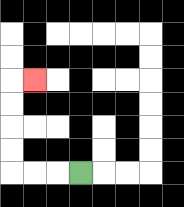{'start': '[3, 7]', 'end': '[1, 3]', 'path_directions': 'L,L,L,U,U,U,U,R', 'path_coordinates': '[[3, 7], [2, 7], [1, 7], [0, 7], [0, 6], [0, 5], [0, 4], [0, 3], [1, 3]]'}